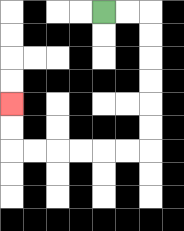{'start': '[4, 0]', 'end': '[0, 4]', 'path_directions': 'R,R,D,D,D,D,D,D,L,L,L,L,L,L,U,U', 'path_coordinates': '[[4, 0], [5, 0], [6, 0], [6, 1], [6, 2], [6, 3], [6, 4], [6, 5], [6, 6], [5, 6], [4, 6], [3, 6], [2, 6], [1, 6], [0, 6], [0, 5], [0, 4]]'}